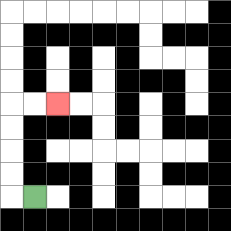{'start': '[1, 8]', 'end': '[2, 4]', 'path_directions': 'L,U,U,U,U,R,R', 'path_coordinates': '[[1, 8], [0, 8], [0, 7], [0, 6], [0, 5], [0, 4], [1, 4], [2, 4]]'}